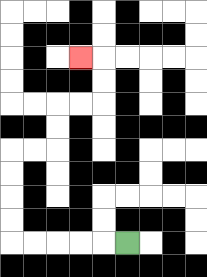{'start': '[5, 10]', 'end': '[3, 2]', 'path_directions': 'L,L,L,L,L,U,U,U,U,R,R,U,U,R,R,U,U,L', 'path_coordinates': '[[5, 10], [4, 10], [3, 10], [2, 10], [1, 10], [0, 10], [0, 9], [0, 8], [0, 7], [0, 6], [1, 6], [2, 6], [2, 5], [2, 4], [3, 4], [4, 4], [4, 3], [4, 2], [3, 2]]'}